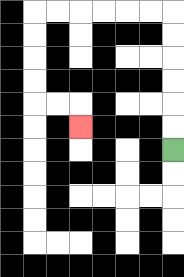{'start': '[7, 6]', 'end': '[3, 5]', 'path_directions': 'U,U,U,U,U,U,L,L,L,L,L,L,D,D,D,D,R,R,D', 'path_coordinates': '[[7, 6], [7, 5], [7, 4], [7, 3], [7, 2], [7, 1], [7, 0], [6, 0], [5, 0], [4, 0], [3, 0], [2, 0], [1, 0], [1, 1], [1, 2], [1, 3], [1, 4], [2, 4], [3, 4], [3, 5]]'}